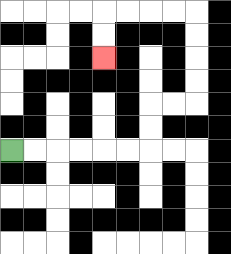{'start': '[0, 6]', 'end': '[4, 2]', 'path_directions': 'R,R,R,R,R,R,U,U,R,R,U,U,U,U,L,L,L,L,D,D', 'path_coordinates': '[[0, 6], [1, 6], [2, 6], [3, 6], [4, 6], [5, 6], [6, 6], [6, 5], [6, 4], [7, 4], [8, 4], [8, 3], [8, 2], [8, 1], [8, 0], [7, 0], [6, 0], [5, 0], [4, 0], [4, 1], [4, 2]]'}